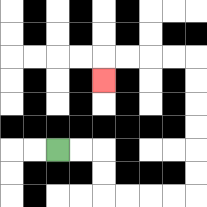{'start': '[2, 6]', 'end': '[4, 3]', 'path_directions': 'R,R,D,D,R,R,R,R,U,U,U,U,U,U,L,L,L,L,D', 'path_coordinates': '[[2, 6], [3, 6], [4, 6], [4, 7], [4, 8], [5, 8], [6, 8], [7, 8], [8, 8], [8, 7], [8, 6], [8, 5], [8, 4], [8, 3], [8, 2], [7, 2], [6, 2], [5, 2], [4, 2], [4, 3]]'}